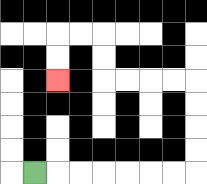{'start': '[1, 7]', 'end': '[2, 3]', 'path_directions': 'R,R,R,R,R,R,R,U,U,U,U,L,L,L,L,U,U,L,L,D,D', 'path_coordinates': '[[1, 7], [2, 7], [3, 7], [4, 7], [5, 7], [6, 7], [7, 7], [8, 7], [8, 6], [8, 5], [8, 4], [8, 3], [7, 3], [6, 3], [5, 3], [4, 3], [4, 2], [4, 1], [3, 1], [2, 1], [2, 2], [2, 3]]'}